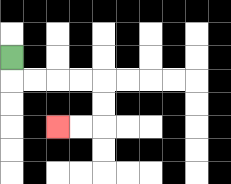{'start': '[0, 2]', 'end': '[2, 5]', 'path_directions': 'D,R,R,R,R,D,D,L,L', 'path_coordinates': '[[0, 2], [0, 3], [1, 3], [2, 3], [3, 3], [4, 3], [4, 4], [4, 5], [3, 5], [2, 5]]'}